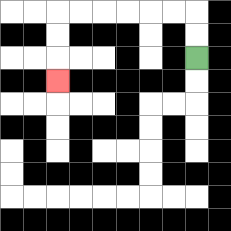{'start': '[8, 2]', 'end': '[2, 3]', 'path_directions': 'U,U,L,L,L,L,L,L,D,D,D', 'path_coordinates': '[[8, 2], [8, 1], [8, 0], [7, 0], [6, 0], [5, 0], [4, 0], [3, 0], [2, 0], [2, 1], [2, 2], [2, 3]]'}